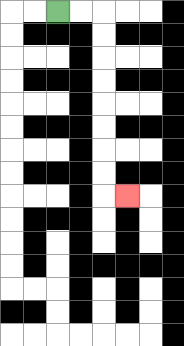{'start': '[2, 0]', 'end': '[5, 8]', 'path_directions': 'R,R,D,D,D,D,D,D,D,D,R', 'path_coordinates': '[[2, 0], [3, 0], [4, 0], [4, 1], [4, 2], [4, 3], [4, 4], [4, 5], [4, 6], [4, 7], [4, 8], [5, 8]]'}